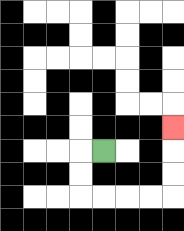{'start': '[4, 6]', 'end': '[7, 5]', 'path_directions': 'L,D,D,R,R,R,R,U,U,U', 'path_coordinates': '[[4, 6], [3, 6], [3, 7], [3, 8], [4, 8], [5, 8], [6, 8], [7, 8], [7, 7], [7, 6], [7, 5]]'}